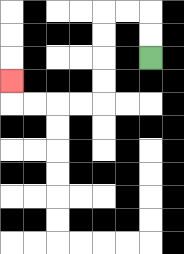{'start': '[6, 2]', 'end': '[0, 3]', 'path_directions': 'U,U,L,L,D,D,D,D,L,L,L,L,U', 'path_coordinates': '[[6, 2], [6, 1], [6, 0], [5, 0], [4, 0], [4, 1], [4, 2], [4, 3], [4, 4], [3, 4], [2, 4], [1, 4], [0, 4], [0, 3]]'}